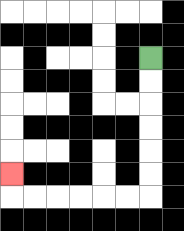{'start': '[6, 2]', 'end': '[0, 7]', 'path_directions': 'D,D,D,D,D,D,L,L,L,L,L,L,U', 'path_coordinates': '[[6, 2], [6, 3], [6, 4], [6, 5], [6, 6], [6, 7], [6, 8], [5, 8], [4, 8], [3, 8], [2, 8], [1, 8], [0, 8], [0, 7]]'}